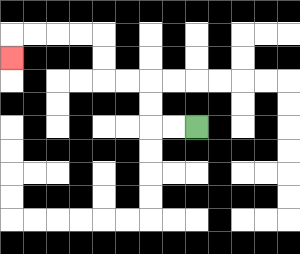{'start': '[8, 5]', 'end': '[0, 2]', 'path_directions': 'L,L,U,U,L,L,U,U,L,L,L,L,D', 'path_coordinates': '[[8, 5], [7, 5], [6, 5], [6, 4], [6, 3], [5, 3], [4, 3], [4, 2], [4, 1], [3, 1], [2, 1], [1, 1], [0, 1], [0, 2]]'}